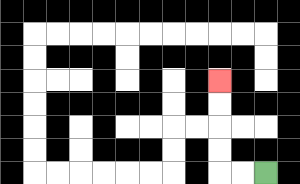{'start': '[11, 7]', 'end': '[9, 3]', 'path_directions': 'L,L,U,U,U,U', 'path_coordinates': '[[11, 7], [10, 7], [9, 7], [9, 6], [9, 5], [9, 4], [9, 3]]'}